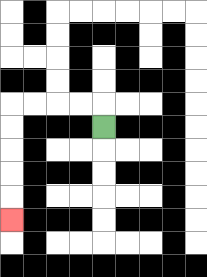{'start': '[4, 5]', 'end': '[0, 9]', 'path_directions': 'U,L,L,L,L,D,D,D,D,D', 'path_coordinates': '[[4, 5], [4, 4], [3, 4], [2, 4], [1, 4], [0, 4], [0, 5], [0, 6], [0, 7], [0, 8], [0, 9]]'}